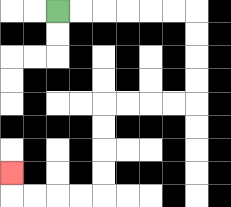{'start': '[2, 0]', 'end': '[0, 7]', 'path_directions': 'R,R,R,R,R,R,D,D,D,D,L,L,L,L,D,D,D,D,L,L,L,L,U', 'path_coordinates': '[[2, 0], [3, 0], [4, 0], [5, 0], [6, 0], [7, 0], [8, 0], [8, 1], [8, 2], [8, 3], [8, 4], [7, 4], [6, 4], [5, 4], [4, 4], [4, 5], [4, 6], [4, 7], [4, 8], [3, 8], [2, 8], [1, 8], [0, 8], [0, 7]]'}